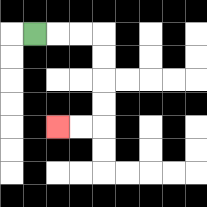{'start': '[1, 1]', 'end': '[2, 5]', 'path_directions': 'R,R,R,D,D,D,D,L,L', 'path_coordinates': '[[1, 1], [2, 1], [3, 1], [4, 1], [4, 2], [4, 3], [4, 4], [4, 5], [3, 5], [2, 5]]'}